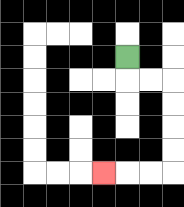{'start': '[5, 2]', 'end': '[4, 7]', 'path_directions': 'D,R,R,D,D,D,D,L,L,L', 'path_coordinates': '[[5, 2], [5, 3], [6, 3], [7, 3], [7, 4], [7, 5], [7, 6], [7, 7], [6, 7], [5, 7], [4, 7]]'}